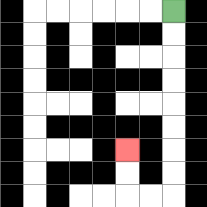{'start': '[7, 0]', 'end': '[5, 6]', 'path_directions': 'D,D,D,D,D,D,D,D,L,L,U,U', 'path_coordinates': '[[7, 0], [7, 1], [7, 2], [7, 3], [7, 4], [7, 5], [7, 6], [7, 7], [7, 8], [6, 8], [5, 8], [5, 7], [5, 6]]'}